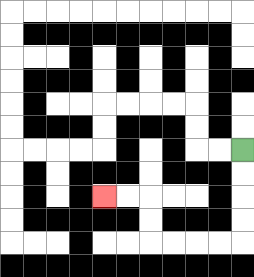{'start': '[10, 6]', 'end': '[4, 8]', 'path_directions': 'D,D,D,D,L,L,L,L,U,U,L,L', 'path_coordinates': '[[10, 6], [10, 7], [10, 8], [10, 9], [10, 10], [9, 10], [8, 10], [7, 10], [6, 10], [6, 9], [6, 8], [5, 8], [4, 8]]'}